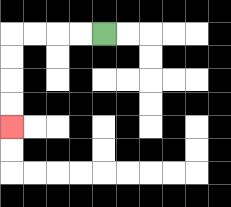{'start': '[4, 1]', 'end': '[0, 5]', 'path_directions': 'L,L,L,L,D,D,D,D', 'path_coordinates': '[[4, 1], [3, 1], [2, 1], [1, 1], [0, 1], [0, 2], [0, 3], [0, 4], [0, 5]]'}